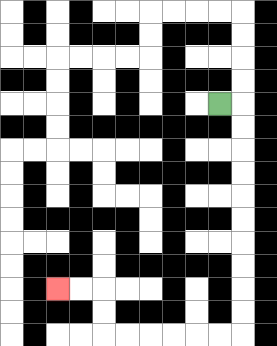{'start': '[9, 4]', 'end': '[2, 12]', 'path_directions': 'R,D,D,D,D,D,D,D,D,D,D,L,L,L,L,L,L,U,U,L,L', 'path_coordinates': '[[9, 4], [10, 4], [10, 5], [10, 6], [10, 7], [10, 8], [10, 9], [10, 10], [10, 11], [10, 12], [10, 13], [10, 14], [9, 14], [8, 14], [7, 14], [6, 14], [5, 14], [4, 14], [4, 13], [4, 12], [3, 12], [2, 12]]'}